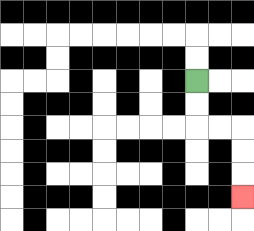{'start': '[8, 3]', 'end': '[10, 8]', 'path_directions': 'D,D,R,R,D,D,D', 'path_coordinates': '[[8, 3], [8, 4], [8, 5], [9, 5], [10, 5], [10, 6], [10, 7], [10, 8]]'}